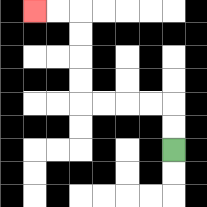{'start': '[7, 6]', 'end': '[1, 0]', 'path_directions': 'U,U,L,L,L,L,U,U,U,U,L,L', 'path_coordinates': '[[7, 6], [7, 5], [7, 4], [6, 4], [5, 4], [4, 4], [3, 4], [3, 3], [3, 2], [3, 1], [3, 0], [2, 0], [1, 0]]'}